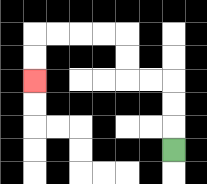{'start': '[7, 6]', 'end': '[1, 3]', 'path_directions': 'U,U,U,L,L,U,U,L,L,L,L,D,D', 'path_coordinates': '[[7, 6], [7, 5], [7, 4], [7, 3], [6, 3], [5, 3], [5, 2], [5, 1], [4, 1], [3, 1], [2, 1], [1, 1], [1, 2], [1, 3]]'}